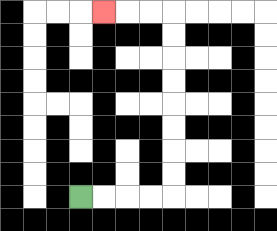{'start': '[3, 8]', 'end': '[4, 0]', 'path_directions': 'R,R,R,R,U,U,U,U,U,U,U,U,L,L,L', 'path_coordinates': '[[3, 8], [4, 8], [5, 8], [6, 8], [7, 8], [7, 7], [7, 6], [7, 5], [7, 4], [7, 3], [7, 2], [7, 1], [7, 0], [6, 0], [5, 0], [4, 0]]'}